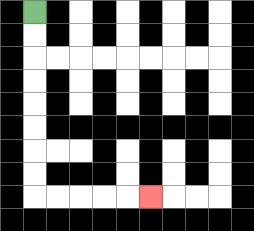{'start': '[1, 0]', 'end': '[6, 8]', 'path_directions': 'D,D,D,D,D,D,D,D,R,R,R,R,R', 'path_coordinates': '[[1, 0], [1, 1], [1, 2], [1, 3], [1, 4], [1, 5], [1, 6], [1, 7], [1, 8], [2, 8], [3, 8], [4, 8], [5, 8], [6, 8]]'}